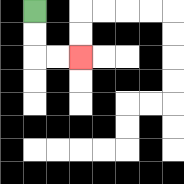{'start': '[1, 0]', 'end': '[3, 2]', 'path_directions': 'D,D,R,R', 'path_coordinates': '[[1, 0], [1, 1], [1, 2], [2, 2], [3, 2]]'}